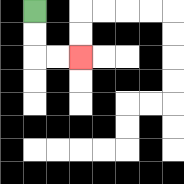{'start': '[1, 0]', 'end': '[3, 2]', 'path_directions': 'D,D,R,R', 'path_coordinates': '[[1, 0], [1, 1], [1, 2], [2, 2], [3, 2]]'}